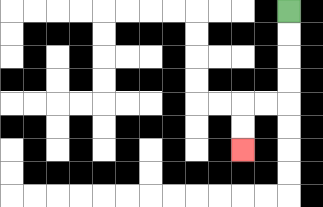{'start': '[12, 0]', 'end': '[10, 6]', 'path_directions': 'D,D,D,D,L,L,D,D', 'path_coordinates': '[[12, 0], [12, 1], [12, 2], [12, 3], [12, 4], [11, 4], [10, 4], [10, 5], [10, 6]]'}